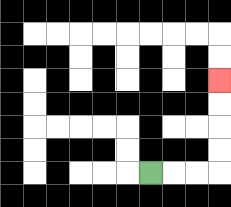{'start': '[6, 7]', 'end': '[9, 3]', 'path_directions': 'R,R,R,U,U,U,U', 'path_coordinates': '[[6, 7], [7, 7], [8, 7], [9, 7], [9, 6], [9, 5], [9, 4], [9, 3]]'}